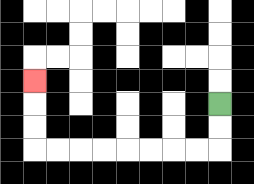{'start': '[9, 4]', 'end': '[1, 3]', 'path_directions': 'D,D,L,L,L,L,L,L,L,L,U,U,U', 'path_coordinates': '[[9, 4], [9, 5], [9, 6], [8, 6], [7, 6], [6, 6], [5, 6], [4, 6], [3, 6], [2, 6], [1, 6], [1, 5], [1, 4], [1, 3]]'}